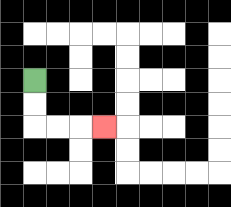{'start': '[1, 3]', 'end': '[4, 5]', 'path_directions': 'D,D,R,R,R', 'path_coordinates': '[[1, 3], [1, 4], [1, 5], [2, 5], [3, 5], [4, 5]]'}